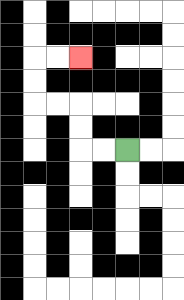{'start': '[5, 6]', 'end': '[3, 2]', 'path_directions': 'L,L,U,U,L,L,U,U,R,R', 'path_coordinates': '[[5, 6], [4, 6], [3, 6], [3, 5], [3, 4], [2, 4], [1, 4], [1, 3], [1, 2], [2, 2], [3, 2]]'}